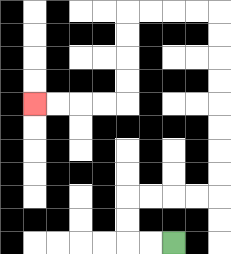{'start': '[7, 10]', 'end': '[1, 4]', 'path_directions': 'L,L,U,U,R,R,R,R,U,U,U,U,U,U,U,U,L,L,L,L,D,D,D,D,L,L,L,L', 'path_coordinates': '[[7, 10], [6, 10], [5, 10], [5, 9], [5, 8], [6, 8], [7, 8], [8, 8], [9, 8], [9, 7], [9, 6], [9, 5], [9, 4], [9, 3], [9, 2], [9, 1], [9, 0], [8, 0], [7, 0], [6, 0], [5, 0], [5, 1], [5, 2], [5, 3], [5, 4], [4, 4], [3, 4], [2, 4], [1, 4]]'}